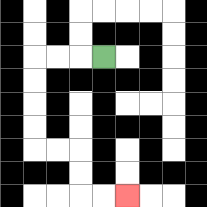{'start': '[4, 2]', 'end': '[5, 8]', 'path_directions': 'L,L,L,D,D,D,D,R,R,D,D,R,R', 'path_coordinates': '[[4, 2], [3, 2], [2, 2], [1, 2], [1, 3], [1, 4], [1, 5], [1, 6], [2, 6], [3, 6], [3, 7], [3, 8], [4, 8], [5, 8]]'}